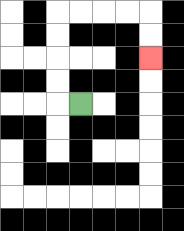{'start': '[3, 4]', 'end': '[6, 2]', 'path_directions': 'L,U,U,U,U,R,R,R,R,D,D', 'path_coordinates': '[[3, 4], [2, 4], [2, 3], [2, 2], [2, 1], [2, 0], [3, 0], [4, 0], [5, 0], [6, 0], [6, 1], [6, 2]]'}